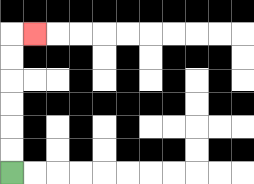{'start': '[0, 7]', 'end': '[1, 1]', 'path_directions': 'U,U,U,U,U,U,R', 'path_coordinates': '[[0, 7], [0, 6], [0, 5], [0, 4], [0, 3], [0, 2], [0, 1], [1, 1]]'}